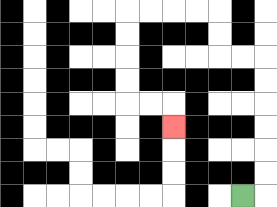{'start': '[10, 8]', 'end': '[7, 5]', 'path_directions': 'R,U,U,U,U,U,U,L,L,U,U,L,L,L,L,D,D,D,D,R,R,D', 'path_coordinates': '[[10, 8], [11, 8], [11, 7], [11, 6], [11, 5], [11, 4], [11, 3], [11, 2], [10, 2], [9, 2], [9, 1], [9, 0], [8, 0], [7, 0], [6, 0], [5, 0], [5, 1], [5, 2], [5, 3], [5, 4], [6, 4], [7, 4], [7, 5]]'}